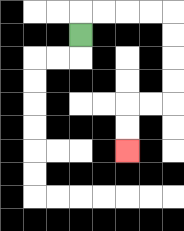{'start': '[3, 1]', 'end': '[5, 6]', 'path_directions': 'U,R,R,R,R,D,D,D,D,L,L,D,D', 'path_coordinates': '[[3, 1], [3, 0], [4, 0], [5, 0], [6, 0], [7, 0], [7, 1], [7, 2], [7, 3], [7, 4], [6, 4], [5, 4], [5, 5], [5, 6]]'}